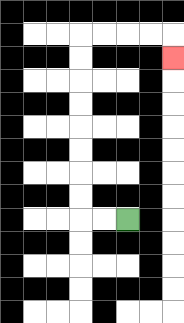{'start': '[5, 9]', 'end': '[7, 2]', 'path_directions': 'L,L,U,U,U,U,U,U,U,U,R,R,R,R,D', 'path_coordinates': '[[5, 9], [4, 9], [3, 9], [3, 8], [3, 7], [3, 6], [3, 5], [3, 4], [3, 3], [3, 2], [3, 1], [4, 1], [5, 1], [6, 1], [7, 1], [7, 2]]'}